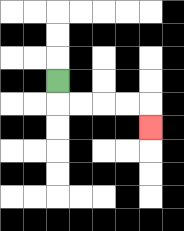{'start': '[2, 3]', 'end': '[6, 5]', 'path_directions': 'D,R,R,R,R,D', 'path_coordinates': '[[2, 3], [2, 4], [3, 4], [4, 4], [5, 4], [6, 4], [6, 5]]'}